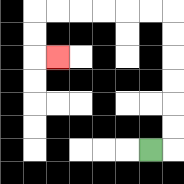{'start': '[6, 6]', 'end': '[2, 2]', 'path_directions': 'R,U,U,U,U,U,U,L,L,L,L,L,L,D,D,R', 'path_coordinates': '[[6, 6], [7, 6], [7, 5], [7, 4], [7, 3], [7, 2], [7, 1], [7, 0], [6, 0], [5, 0], [4, 0], [3, 0], [2, 0], [1, 0], [1, 1], [1, 2], [2, 2]]'}